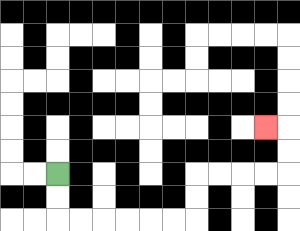{'start': '[2, 7]', 'end': '[11, 5]', 'path_directions': 'D,D,R,R,R,R,R,R,U,U,R,R,R,R,U,U,L', 'path_coordinates': '[[2, 7], [2, 8], [2, 9], [3, 9], [4, 9], [5, 9], [6, 9], [7, 9], [8, 9], [8, 8], [8, 7], [9, 7], [10, 7], [11, 7], [12, 7], [12, 6], [12, 5], [11, 5]]'}